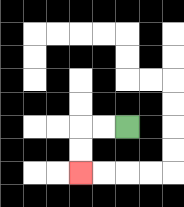{'start': '[5, 5]', 'end': '[3, 7]', 'path_directions': 'L,L,D,D', 'path_coordinates': '[[5, 5], [4, 5], [3, 5], [3, 6], [3, 7]]'}